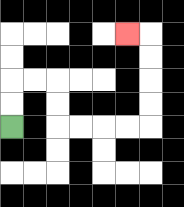{'start': '[0, 5]', 'end': '[5, 1]', 'path_directions': 'U,U,R,R,D,D,R,R,R,R,U,U,U,U,L', 'path_coordinates': '[[0, 5], [0, 4], [0, 3], [1, 3], [2, 3], [2, 4], [2, 5], [3, 5], [4, 5], [5, 5], [6, 5], [6, 4], [6, 3], [6, 2], [6, 1], [5, 1]]'}